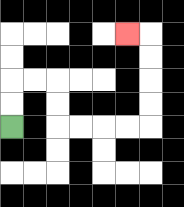{'start': '[0, 5]', 'end': '[5, 1]', 'path_directions': 'U,U,R,R,D,D,R,R,R,R,U,U,U,U,L', 'path_coordinates': '[[0, 5], [0, 4], [0, 3], [1, 3], [2, 3], [2, 4], [2, 5], [3, 5], [4, 5], [5, 5], [6, 5], [6, 4], [6, 3], [6, 2], [6, 1], [5, 1]]'}